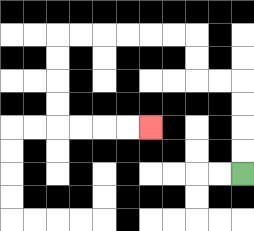{'start': '[10, 7]', 'end': '[6, 5]', 'path_directions': 'U,U,U,U,L,L,U,U,L,L,L,L,L,L,D,D,D,D,R,R,R,R', 'path_coordinates': '[[10, 7], [10, 6], [10, 5], [10, 4], [10, 3], [9, 3], [8, 3], [8, 2], [8, 1], [7, 1], [6, 1], [5, 1], [4, 1], [3, 1], [2, 1], [2, 2], [2, 3], [2, 4], [2, 5], [3, 5], [4, 5], [5, 5], [6, 5]]'}